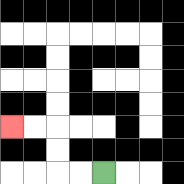{'start': '[4, 7]', 'end': '[0, 5]', 'path_directions': 'L,L,U,U,L,L', 'path_coordinates': '[[4, 7], [3, 7], [2, 7], [2, 6], [2, 5], [1, 5], [0, 5]]'}